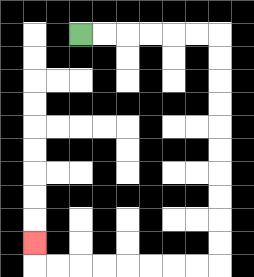{'start': '[3, 1]', 'end': '[1, 10]', 'path_directions': 'R,R,R,R,R,R,D,D,D,D,D,D,D,D,D,D,L,L,L,L,L,L,L,L,U', 'path_coordinates': '[[3, 1], [4, 1], [5, 1], [6, 1], [7, 1], [8, 1], [9, 1], [9, 2], [9, 3], [9, 4], [9, 5], [9, 6], [9, 7], [9, 8], [9, 9], [9, 10], [9, 11], [8, 11], [7, 11], [6, 11], [5, 11], [4, 11], [3, 11], [2, 11], [1, 11], [1, 10]]'}